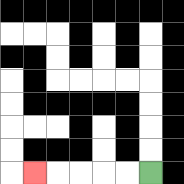{'start': '[6, 7]', 'end': '[1, 7]', 'path_directions': 'L,L,L,L,L', 'path_coordinates': '[[6, 7], [5, 7], [4, 7], [3, 7], [2, 7], [1, 7]]'}